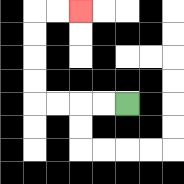{'start': '[5, 4]', 'end': '[3, 0]', 'path_directions': 'L,L,L,L,U,U,U,U,R,R', 'path_coordinates': '[[5, 4], [4, 4], [3, 4], [2, 4], [1, 4], [1, 3], [1, 2], [1, 1], [1, 0], [2, 0], [3, 0]]'}